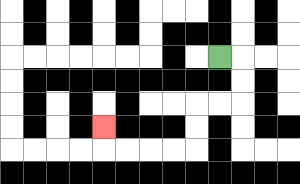{'start': '[9, 2]', 'end': '[4, 5]', 'path_directions': 'R,D,D,L,L,D,D,L,L,L,L,U', 'path_coordinates': '[[9, 2], [10, 2], [10, 3], [10, 4], [9, 4], [8, 4], [8, 5], [8, 6], [7, 6], [6, 6], [5, 6], [4, 6], [4, 5]]'}